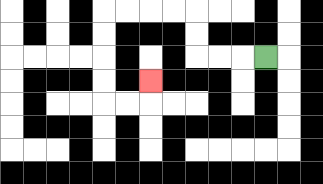{'start': '[11, 2]', 'end': '[6, 3]', 'path_directions': 'L,L,L,U,U,L,L,L,L,D,D,D,D,R,R,U', 'path_coordinates': '[[11, 2], [10, 2], [9, 2], [8, 2], [8, 1], [8, 0], [7, 0], [6, 0], [5, 0], [4, 0], [4, 1], [4, 2], [4, 3], [4, 4], [5, 4], [6, 4], [6, 3]]'}